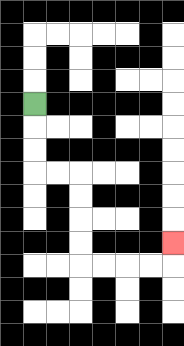{'start': '[1, 4]', 'end': '[7, 10]', 'path_directions': 'D,D,D,R,R,D,D,D,D,R,R,R,R,U', 'path_coordinates': '[[1, 4], [1, 5], [1, 6], [1, 7], [2, 7], [3, 7], [3, 8], [3, 9], [3, 10], [3, 11], [4, 11], [5, 11], [6, 11], [7, 11], [7, 10]]'}